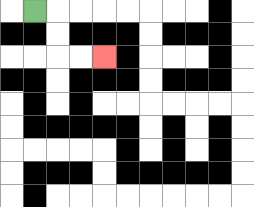{'start': '[1, 0]', 'end': '[4, 2]', 'path_directions': 'R,D,D,R,R', 'path_coordinates': '[[1, 0], [2, 0], [2, 1], [2, 2], [3, 2], [4, 2]]'}